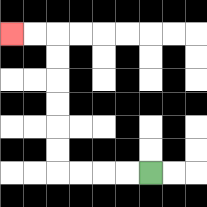{'start': '[6, 7]', 'end': '[0, 1]', 'path_directions': 'L,L,L,L,U,U,U,U,U,U,L,L', 'path_coordinates': '[[6, 7], [5, 7], [4, 7], [3, 7], [2, 7], [2, 6], [2, 5], [2, 4], [2, 3], [2, 2], [2, 1], [1, 1], [0, 1]]'}